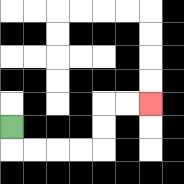{'start': '[0, 5]', 'end': '[6, 4]', 'path_directions': 'D,R,R,R,R,U,U,R,R', 'path_coordinates': '[[0, 5], [0, 6], [1, 6], [2, 6], [3, 6], [4, 6], [4, 5], [4, 4], [5, 4], [6, 4]]'}